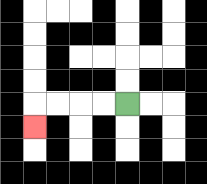{'start': '[5, 4]', 'end': '[1, 5]', 'path_directions': 'L,L,L,L,D', 'path_coordinates': '[[5, 4], [4, 4], [3, 4], [2, 4], [1, 4], [1, 5]]'}